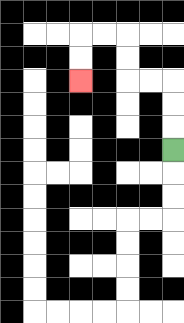{'start': '[7, 6]', 'end': '[3, 3]', 'path_directions': 'U,U,U,L,L,U,U,L,L,D,D', 'path_coordinates': '[[7, 6], [7, 5], [7, 4], [7, 3], [6, 3], [5, 3], [5, 2], [5, 1], [4, 1], [3, 1], [3, 2], [3, 3]]'}